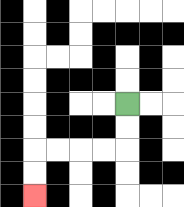{'start': '[5, 4]', 'end': '[1, 8]', 'path_directions': 'D,D,L,L,L,L,D,D', 'path_coordinates': '[[5, 4], [5, 5], [5, 6], [4, 6], [3, 6], [2, 6], [1, 6], [1, 7], [1, 8]]'}